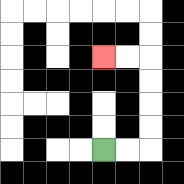{'start': '[4, 6]', 'end': '[4, 2]', 'path_directions': 'R,R,U,U,U,U,L,L', 'path_coordinates': '[[4, 6], [5, 6], [6, 6], [6, 5], [6, 4], [6, 3], [6, 2], [5, 2], [4, 2]]'}